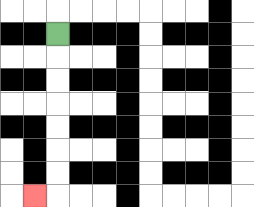{'start': '[2, 1]', 'end': '[1, 8]', 'path_directions': 'D,D,D,D,D,D,D,L', 'path_coordinates': '[[2, 1], [2, 2], [2, 3], [2, 4], [2, 5], [2, 6], [2, 7], [2, 8], [1, 8]]'}